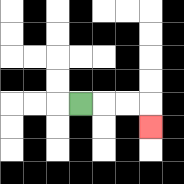{'start': '[3, 4]', 'end': '[6, 5]', 'path_directions': 'R,R,R,D', 'path_coordinates': '[[3, 4], [4, 4], [5, 4], [6, 4], [6, 5]]'}